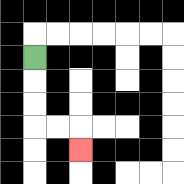{'start': '[1, 2]', 'end': '[3, 6]', 'path_directions': 'D,D,D,R,R,D', 'path_coordinates': '[[1, 2], [1, 3], [1, 4], [1, 5], [2, 5], [3, 5], [3, 6]]'}